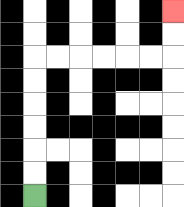{'start': '[1, 8]', 'end': '[7, 0]', 'path_directions': 'U,U,U,U,U,U,R,R,R,R,R,R,U,U', 'path_coordinates': '[[1, 8], [1, 7], [1, 6], [1, 5], [1, 4], [1, 3], [1, 2], [2, 2], [3, 2], [4, 2], [5, 2], [6, 2], [7, 2], [7, 1], [7, 0]]'}